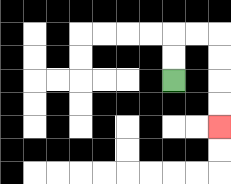{'start': '[7, 3]', 'end': '[9, 5]', 'path_directions': 'U,U,R,R,D,D,D,D', 'path_coordinates': '[[7, 3], [7, 2], [7, 1], [8, 1], [9, 1], [9, 2], [9, 3], [9, 4], [9, 5]]'}